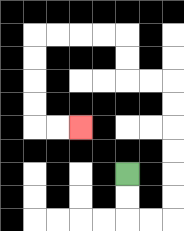{'start': '[5, 7]', 'end': '[3, 5]', 'path_directions': 'D,D,R,R,U,U,U,U,U,U,L,L,U,U,L,L,L,L,D,D,D,D,R,R', 'path_coordinates': '[[5, 7], [5, 8], [5, 9], [6, 9], [7, 9], [7, 8], [7, 7], [7, 6], [7, 5], [7, 4], [7, 3], [6, 3], [5, 3], [5, 2], [5, 1], [4, 1], [3, 1], [2, 1], [1, 1], [1, 2], [1, 3], [1, 4], [1, 5], [2, 5], [3, 5]]'}